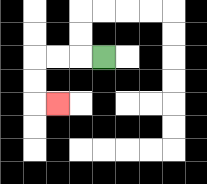{'start': '[4, 2]', 'end': '[2, 4]', 'path_directions': 'L,L,L,D,D,R', 'path_coordinates': '[[4, 2], [3, 2], [2, 2], [1, 2], [1, 3], [1, 4], [2, 4]]'}